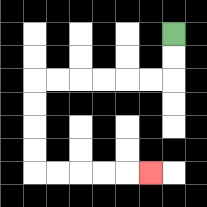{'start': '[7, 1]', 'end': '[6, 7]', 'path_directions': 'D,D,L,L,L,L,L,L,D,D,D,D,R,R,R,R,R', 'path_coordinates': '[[7, 1], [7, 2], [7, 3], [6, 3], [5, 3], [4, 3], [3, 3], [2, 3], [1, 3], [1, 4], [1, 5], [1, 6], [1, 7], [2, 7], [3, 7], [4, 7], [5, 7], [6, 7]]'}